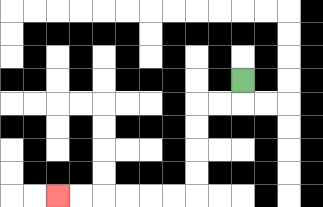{'start': '[10, 3]', 'end': '[2, 8]', 'path_directions': 'D,L,L,D,D,D,D,L,L,L,L,L,L', 'path_coordinates': '[[10, 3], [10, 4], [9, 4], [8, 4], [8, 5], [8, 6], [8, 7], [8, 8], [7, 8], [6, 8], [5, 8], [4, 8], [3, 8], [2, 8]]'}